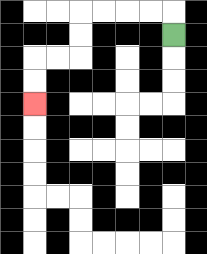{'start': '[7, 1]', 'end': '[1, 4]', 'path_directions': 'U,L,L,L,L,D,D,L,L,D,D', 'path_coordinates': '[[7, 1], [7, 0], [6, 0], [5, 0], [4, 0], [3, 0], [3, 1], [3, 2], [2, 2], [1, 2], [1, 3], [1, 4]]'}